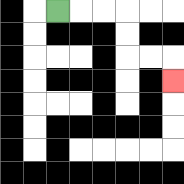{'start': '[2, 0]', 'end': '[7, 3]', 'path_directions': 'R,R,R,D,D,R,R,D', 'path_coordinates': '[[2, 0], [3, 0], [4, 0], [5, 0], [5, 1], [5, 2], [6, 2], [7, 2], [7, 3]]'}